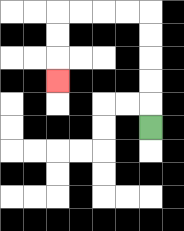{'start': '[6, 5]', 'end': '[2, 3]', 'path_directions': 'U,U,U,U,U,L,L,L,L,D,D,D', 'path_coordinates': '[[6, 5], [6, 4], [6, 3], [6, 2], [6, 1], [6, 0], [5, 0], [4, 0], [3, 0], [2, 0], [2, 1], [2, 2], [2, 3]]'}